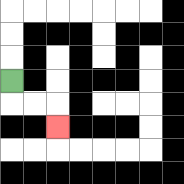{'start': '[0, 3]', 'end': '[2, 5]', 'path_directions': 'D,R,R,D', 'path_coordinates': '[[0, 3], [0, 4], [1, 4], [2, 4], [2, 5]]'}